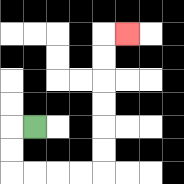{'start': '[1, 5]', 'end': '[5, 1]', 'path_directions': 'L,D,D,R,R,R,R,U,U,U,U,U,U,R', 'path_coordinates': '[[1, 5], [0, 5], [0, 6], [0, 7], [1, 7], [2, 7], [3, 7], [4, 7], [4, 6], [4, 5], [4, 4], [4, 3], [4, 2], [4, 1], [5, 1]]'}